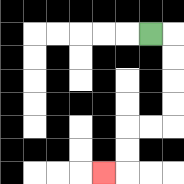{'start': '[6, 1]', 'end': '[4, 7]', 'path_directions': 'R,D,D,D,D,L,L,D,D,L', 'path_coordinates': '[[6, 1], [7, 1], [7, 2], [7, 3], [7, 4], [7, 5], [6, 5], [5, 5], [5, 6], [5, 7], [4, 7]]'}